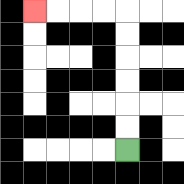{'start': '[5, 6]', 'end': '[1, 0]', 'path_directions': 'U,U,U,U,U,U,L,L,L,L', 'path_coordinates': '[[5, 6], [5, 5], [5, 4], [5, 3], [5, 2], [5, 1], [5, 0], [4, 0], [3, 0], [2, 0], [1, 0]]'}